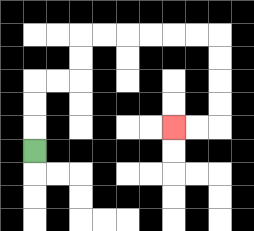{'start': '[1, 6]', 'end': '[7, 5]', 'path_directions': 'U,U,U,R,R,U,U,R,R,R,R,R,R,D,D,D,D,L,L', 'path_coordinates': '[[1, 6], [1, 5], [1, 4], [1, 3], [2, 3], [3, 3], [3, 2], [3, 1], [4, 1], [5, 1], [6, 1], [7, 1], [8, 1], [9, 1], [9, 2], [9, 3], [9, 4], [9, 5], [8, 5], [7, 5]]'}